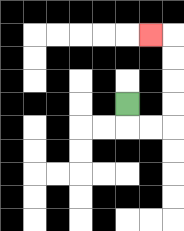{'start': '[5, 4]', 'end': '[6, 1]', 'path_directions': 'D,R,R,U,U,U,U,L', 'path_coordinates': '[[5, 4], [5, 5], [6, 5], [7, 5], [7, 4], [7, 3], [7, 2], [7, 1], [6, 1]]'}